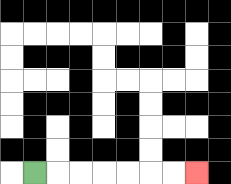{'start': '[1, 7]', 'end': '[8, 7]', 'path_directions': 'R,R,R,R,R,R,R', 'path_coordinates': '[[1, 7], [2, 7], [3, 7], [4, 7], [5, 7], [6, 7], [7, 7], [8, 7]]'}